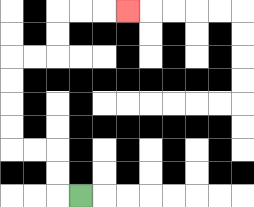{'start': '[3, 8]', 'end': '[5, 0]', 'path_directions': 'L,U,U,L,L,U,U,U,U,R,R,U,U,R,R,R', 'path_coordinates': '[[3, 8], [2, 8], [2, 7], [2, 6], [1, 6], [0, 6], [0, 5], [0, 4], [0, 3], [0, 2], [1, 2], [2, 2], [2, 1], [2, 0], [3, 0], [4, 0], [5, 0]]'}